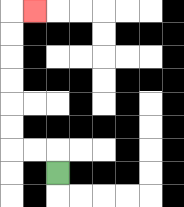{'start': '[2, 7]', 'end': '[1, 0]', 'path_directions': 'U,L,L,U,U,U,U,U,U,R', 'path_coordinates': '[[2, 7], [2, 6], [1, 6], [0, 6], [0, 5], [0, 4], [0, 3], [0, 2], [0, 1], [0, 0], [1, 0]]'}